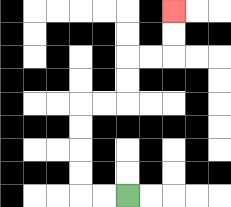{'start': '[5, 8]', 'end': '[7, 0]', 'path_directions': 'L,L,U,U,U,U,R,R,U,U,R,R,U,U', 'path_coordinates': '[[5, 8], [4, 8], [3, 8], [3, 7], [3, 6], [3, 5], [3, 4], [4, 4], [5, 4], [5, 3], [5, 2], [6, 2], [7, 2], [7, 1], [7, 0]]'}